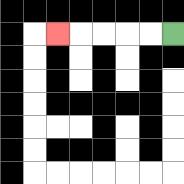{'start': '[7, 1]', 'end': '[2, 1]', 'path_directions': 'L,L,L,L,L', 'path_coordinates': '[[7, 1], [6, 1], [5, 1], [4, 1], [3, 1], [2, 1]]'}